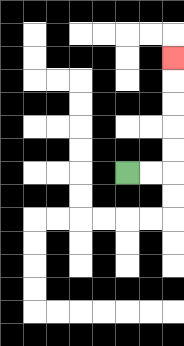{'start': '[5, 7]', 'end': '[7, 2]', 'path_directions': 'R,R,U,U,U,U,U', 'path_coordinates': '[[5, 7], [6, 7], [7, 7], [7, 6], [7, 5], [7, 4], [7, 3], [7, 2]]'}